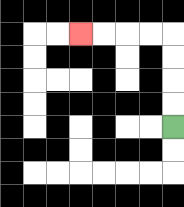{'start': '[7, 5]', 'end': '[3, 1]', 'path_directions': 'U,U,U,U,L,L,L,L', 'path_coordinates': '[[7, 5], [7, 4], [7, 3], [7, 2], [7, 1], [6, 1], [5, 1], [4, 1], [3, 1]]'}